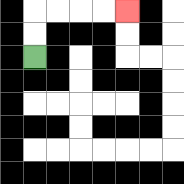{'start': '[1, 2]', 'end': '[5, 0]', 'path_directions': 'U,U,R,R,R,R', 'path_coordinates': '[[1, 2], [1, 1], [1, 0], [2, 0], [3, 0], [4, 0], [5, 0]]'}